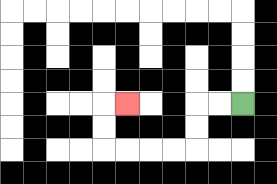{'start': '[10, 4]', 'end': '[5, 4]', 'path_directions': 'L,L,D,D,L,L,L,L,U,U,R', 'path_coordinates': '[[10, 4], [9, 4], [8, 4], [8, 5], [8, 6], [7, 6], [6, 6], [5, 6], [4, 6], [4, 5], [4, 4], [5, 4]]'}